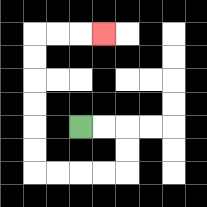{'start': '[3, 5]', 'end': '[4, 1]', 'path_directions': 'R,R,D,D,L,L,L,L,U,U,U,U,U,U,R,R,R', 'path_coordinates': '[[3, 5], [4, 5], [5, 5], [5, 6], [5, 7], [4, 7], [3, 7], [2, 7], [1, 7], [1, 6], [1, 5], [1, 4], [1, 3], [1, 2], [1, 1], [2, 1], [3, 1], [4, 1]]'}